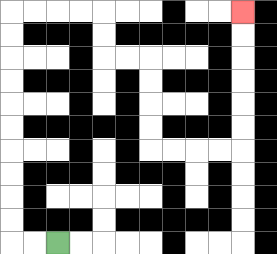{'start': '[2, 10]', 'end': '[10, 0]', 'path_directions': 'L,L,U,U,U,U,U,U,U,U,U,U,R,R,R,R,D,D,R,R,D,D,D,D,R,R,R,R,U,U,U,U,U,U', 'path_coordinates': '[[2, 10], [1, 10], [0, 10], [0, 9], [0, 8], [0, 7], [0, 6], [0, 5], [0, 4], [0, 3], [0, 2], [0, 1], [0, 0], [1, 0], [2, 0], [3, 0], [4, 0], [4, 1], [4, 2], [5, 2], [6, 2], [6, 3], [6, 4], [6, 5], [6, 6], [7, 6], [8, 6], [9, 6], [10, 6], [10, 5], [10, 4], [10, 3], [10, 2], [10, 1], [10, 0]]'}